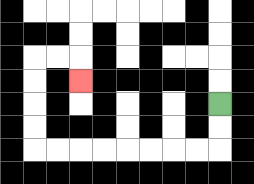{'start': '[9, 4]', 'end': '[3, 3]', 'path_directions': 'D,D,L,L,L,L,L,L,L,L,U,U,U,U,R,R,D', 'path_coordinates': '[[9, 4], [9, 5], [9, 6], [8, 6], [7, 6], [6, 6], [5, 6], [4, 6], [3, 6], [2, 6], [1, 6], [1, 5], [1, 4], [1, 3], [1, 2], [2, 2], [3, 2], [3, 3]]'}